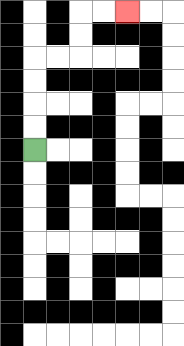{'start': '[1, 6]', 'end': '[5, 0]', 'path_directions': 'U,U,U,U,R,R,U,U,R,R', 'path_coordinates': '[[1, 6], [1, 5], [1, 4], [1, 3], [1, 2], [2, 2], [3, 2], [3, 1], [3, 0], [4, 0], [5, 0]]'}